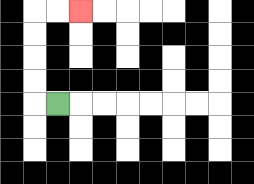{'start': '[2, 4]', 'end': '[3, 0]', 'path_directions': 'L,U,U,U,U,R,R', 'path_coordinates': '[[2, 4], [1, 4], [1, 3], [1, 2], [1, 1], [1, 0], [2, 0], [3, 0]]'}